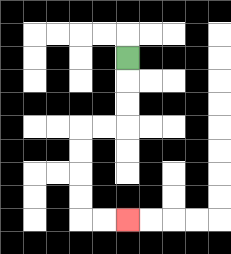{'start': '[5, 2]', 'end': '[5, 9]', 'path_directions': 'D,D,D,L,L,D,D,D,D,R,R', 'path_coordinates': '[[5, 2], [5, 3], [5, 4], [5, 5], [4, 5], [3, 5], [3, 6], [3, 7], [3, 8], [3, 9], [4, 9], [5, 9]]'}